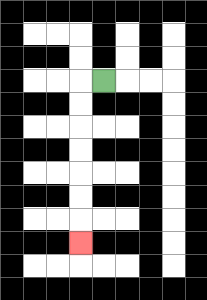{'start': '[4, 3]', 'end': '[3, 10]', 'path_directions': 'L,D,D,D,D,D,D,D', 'path_coordinates': '[[4, 3], [3, 3], [3, 4], [3, 5], [3, 6], [3, 7], [3, 8], [3, 9], [3, 10]]'}